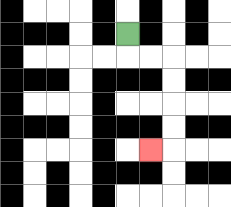{'start': '[5, 1]', 'end': '[6, 6]', 'path_directions': 'D,R,R,D,D,D,D,L', 'path_coordinates': '[[5, 1], [5, 2], [6, 2], [7, 2], [7, 3], [7, 4], [7, 5], [7, 6], [6, 6]]'}